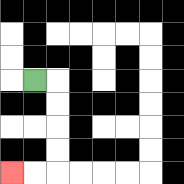{'start': '[1, 3]', 'end': '[0, 7]', 'path_directions': 'R,D,D,D,D,L,L', 'path_coordinates': '[[1, 3], [2, 3], [2, 4], [2, 5], [2, 6], [2, 7], [1, 7], [0, 7]]'}